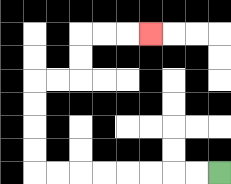{'start': '[9, 7]', 'end': '[6, 1]', 'path_directions': 'L,L,L,L,L,L,L,L,U,U,U,U,R,R,U,U,R,R,R', 'path_coordinates': '[[9, 7], [8, 7], [7, 7], [6, 7], [5, 7], [4, 7], [3, 7], [2, 7], [1, 7], [1, 6], [1, 5], [1, 4], [1, 3], [2, 3], [3, 3], [3, 2], [3, 1], [4, 1], [5, 1], [6, 1]]'}